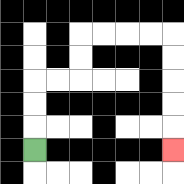{'start': '[1, 6]', 'end': '[7, 6]', 'path_directions': 'U,U,U,R,R,U,U,R,R,R,R,D,D,D,D,D', 'path_coordinates': '[[1, 6], [1, 5], [1, 4], [1, 3], [2, 3], [3, 3], [3, 2], [3, 1], [4, 1], [5, 1], [6, 1], [7, 1], [7, 2], [7, 3], [7, 4], [7, 5], [7, 6]]'}